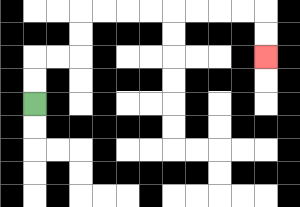{'start': '[1, 4]', 'end': '[11, 2]', 'path_directions': 'U,U,R,R,U,U,R,R,R,R,R,R,R,R,D,D', 'path_coordinates': '[[1, 4], [1, 3], [1, 2], [2, 2], [3, 2], [3, 1], [3, 0], [4, 0], [5, 0], [6, 0], [7, 0], [8, 0], [9, 0], [10, 0], [11, 0], [11, 1], [11, 2]]'}